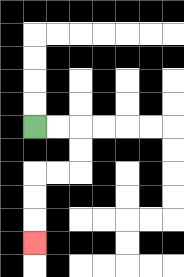{'start': '[1, 5]', 'end': '[1, 10]', 'path_directions': 'R,R,D,D,L,L,D,D,D', 'path_coordinates': '[[1, 5], [2, 5], [3, 5], [3, 6], [3, 7], [2, 7], [1, 7], [1, 8], [1, 9], [1, 10]]'}